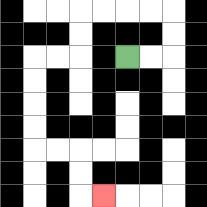{'start': '[5, 2]', 'end': '[4, 8]', 'path_directions': 'R,R,U,U,L,L,L,L,D,D,L,L,D,D,D,D,R,R,D,D,R', 'path_coordinates': '[[5, 2], [6, 2], [7, 2], [7, 1], [7, 0], [6, 0], [5, 0], [4, 0], [3, 0], [3, 1], [3, 2], [2, 2], [1, 2], [1, 3], [1, 4], [1, 5], [1, 6], [2, 6], [3, 6], [3, 7], [3, 8], [4, 8]]'}